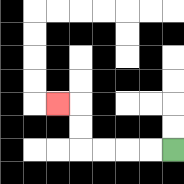{'start': '[7, 6]', 'end': '[2, 4]', 'path_directions': 'L,L,L,L,U,U,L', 'path_coordinates': '[[7, 6], [6, 6], [5, 6], [4, 6], [3, 6], [3, 5], [3, 4], [2, 4]]'}